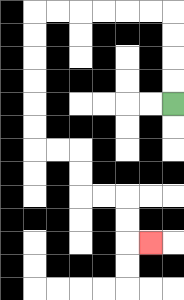{'start': '[7, 4]', 'end': '[6, 10]', 'path_directions': 'U,U,U,U,L,L,L,L,L,L,D,D,D,D,D,D,R,R,D,D,R,R,D,D,R', 'path_coordinates': '[[7, 4], [7, 3], [7, 2], [7, 1], [7, 0], [6, 0], [5, 0], [4, 0], [3, 0], [2, 0], [1, 0], [1, 1], [1, 2], [1, 3], [1, 4], [1, 5], [1, 6], [2, 6], [3, 6], [3, 7], [3, 8], [4, 8], [5, 8], [5, 9], [5, 10], [6, 10]]'}